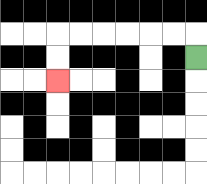{'start': '[8, 2]', 'end': '[2, 3]', 'path_directions': 'U,L,L,L,L,L,L,D,D', 'path_coordinates': '[[8, 2], [8, 1], [7, 1], [6, 1], [5, 1], [4, 1], [3, 1], [2, 1], [2, 2], [2, 3]]'}